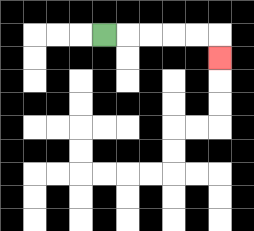{'start': '[4, 1]', 'end': '[9, 2]', 'path_directions': 'R,R,R,R,R,D', 'path_coordinates': '[[4, 1], [5, 1], [6, 1], [7, 1], [8, 1], [9, 1], [9, 2]]'}